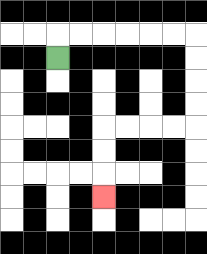{'start': '[2, 2]', 'end': '[4, 8]', 'path_directions': 'U,R,R,R,R,R,R,D,D,D,D,L,L,L,L,D,D,D', 'path_coordinates': '[[2, 2], [2, 1], [3, 1], [4, 1], [5, 1], [6, 1], [7, 1], [8, 1], [8, 2], [8, 3], [8, 4], [8, 5], [7, 5], [6, 5], [5, 5], [4, 5], [4, 6], [4, 7], [4, 8]]'}